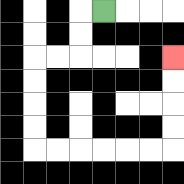{'start': '[4, 0]', 'end': '[7, 2]', 'path_directions': 'L,D,D,L,L,D,D,D,D,R,R,R,R,R,R,U,U,U,U', 'path_coordinates': '[[4, 0], [3, 0], [3, 1], [3, 2], [2, 2], [1, 2], [1, 3], [1, 4], [1, 5], [1, 6], [2, 6], [3, 6], [4, 6], [5, 6], [6, 6], [7, 6], [7, 5], [7, 4], [7, 3], [7, 2]]'}